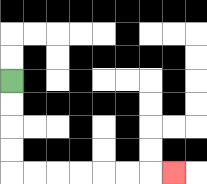{'start': '[0, 3]', 'end': '[7, 7]', 'path_directions': 'D,D,D,D,R,R,R,R,R,R,R', 'path_coordinates': '[[0, 3], [0, 4], [0, 5], [0, 6], [0, 7], [1, 7], [2, 7], [3, 7], [4, 7], [5, 7], [6, 7], [7, 7]]'}